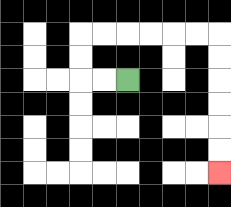{'start': '[5, 3]', 'end': '[9, 7]', 'path_directions': 'L,L,U,U,R,R,R,R,R,R,D,D,D,D,D,D', 'path_coordinates': '[[5, 3], [4, 3], [3, 3], [3, 2], [3, 1], [4, 1], [5, 1], [6, 1], [7, 1], [8, 1], [9, 1], [9, 2], [9, 3], [9, 4], [9, 5], [9, 6], [9, 7]]'}